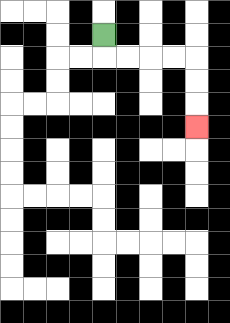{'start': '[4, 1]', 'end': '[8, 5]', 'path_directions': 'D,R,R,R,R,D,D,D', 'path_coordinates': '[[4, 1], [4, 2], [5, 2], [6, 2], [7, 2], [8, 2], [8, 3], [8, 4], [8, 5]]'}